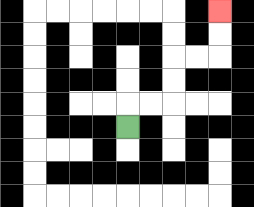{'start': '[5, 5]', 'end': '[9, 0]', 'path_directions': 'U,R,R,U,U,R,R,U,U', 'path_coordinates': '[[5, 5], [5, 4], [6, 4], [7, 4], [7, 3], [7, 2], [8, 2], [9, 2], [9, 1], [9, 0]]'}